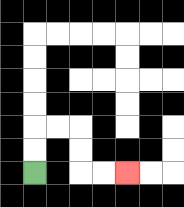{'start': '[1, 7]', 'end': '[5, 7]', 'path_directions': 'U,U,R,R,D,D,R,R', 'path_coordinates': '[[1, 7], [1, 6], [1, 5], [2, 5], [3, 5], [3, 6], [3, 7], [4, 7], [5, 7]]'}